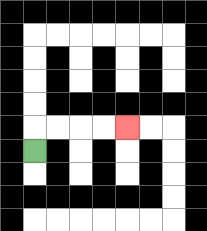{'start': '[1, 6]', 'end': '[5, 5]', 'path_directions': 'U,R,R,R,R', 'path_coordinates': '[[1, 6], [1, 5], [2, 5], [3, 5], [4, 5], [5, 5]]'}